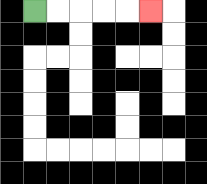{'start': '[1, 0]', 'end': '[6, 0]', 'path_directions': 'R,R,R,R,R', 'path_coordinates': '[[1, 0], [2, 0], [3, 0], [4, 0], [5, 0], [6, 0]]'}